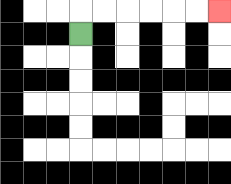{'start': '[3, 1]', 'end': '[9, 0]', 'path_directions': 'U,R,R,R,R,R,R', 'path_coordinates': '[[3, 1], [3, 0], [4, 0], [5, 0], [6, 0], [7, 0], [8, 0], [9, 0]]'}